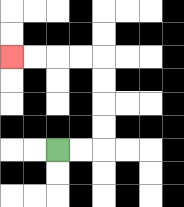{'start': '[2, 6]', 'end': '[0, 2]', 'path_directions': 'R,R,U,U,U,U,L,L,L,L', 'path_coordinates': '[[2, 6], [3, 6], [4, 6], [4, 5], [4, 4], [4, 3], [4, 2], [3, 2], [2, 2], [1, 2], [0, 2]]'}